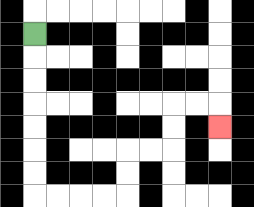{'start': '[1, 1]', 'end': '[9, 5]', 'path_directions': 'D,D,D,D,D,D,D,R,R,R,R,U,U,R,R,U,U,R,R,D', 'path_coordinates': '[[1, 1], [1, 2], [1, 3], [1, 4], [1, 5], [1, 6], [1, 7], [1, 8], [2, 8], [3, 8], [4, 8], [5, 8], [5, 7], [5, 6], [6, 6], [7, 6], [7, 5], [7, 4], [8, 4], [9, 4], [9, 5]]'}